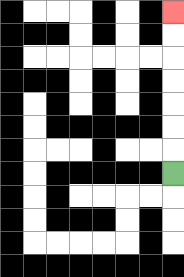{'start': '[7, 7]', 'end': '[7, 0]', 'path_directions': 'U,U,U,U,U,U,U', 'path_coordinates': '[[7, 7], [7, 6], [7, 5], [7, 4], [7, 3], [7, 2], [7, 1], [7, 0]]'}